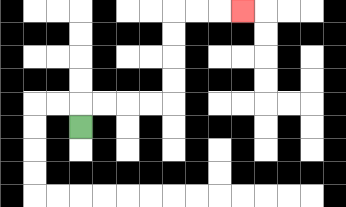{'start': '[3, 5]', 'end': '[10, 0]', 'path_directions': 'U,R,R,R,R,U,U,U,U,R,R,R', 'path_coordinates': '[[3, 5], [3, 4], [4, 4], [5, 4], [6, 4], [7, 4], [7, 3], [7, 2], [7, 1], [7, 0], [8, 0], [9, 0], [10, 0]]'}